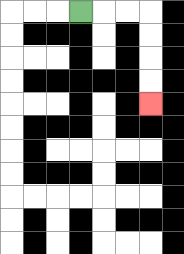{'start': '[3, 0]', 'end': '[6, 4]', 'path_directions': 'R,R,R,D,D,D,D', 'path_coordinates': '[[3, 0], [4, 0], [5, 0], [6, 0], [6, 1], [6, 2], [6, 3], [6, 4]]'}